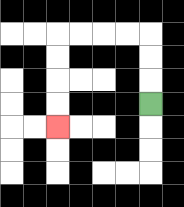{'start': '[6, 4]', 'end': '[2, 5]', 'path_directions': 'U,U,U,L,L,L,L,D,D,D,D', 'path_coordinates': '[[6, 4], [6, 3], [6, 2], [6, 1], [5, 1], [4, 1], [3, 1], [2, 1], [2, 2], [2, 3], [2, 4], [2, 5]]'}